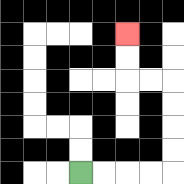{'start': '[3, 7]', 'end': '[5, 1]', 'path_directions': 'R,R,R,R,U,U,U,U,L,L,U,U', 'path_coordinates': '[[3, 7], [4, 7], [5, 7], [6, 7], [7, 7], [7, 6], [7, 5], [7, 4], [7, 3], [6, 3], [5, 3], [5, 2], [5, 1]]'}